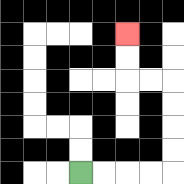{'start': '[3, 7]', 'end': '[5, 1]', 'path_directions': 'R,R,R,R,U,U,U,U,L,L,U,U', 'path_coordinates': '[[3, 7], [4, 7], [5, 7], [6, 7], [7, 7], [7, 6], [7, 5], [7, 4], [7, 3], [6, 3], [5, 3], [5, 2], [5, 1]]'}